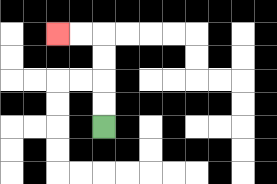{'start': '[4, 5]', 'end': '[2, 1]', 'path_directions': 'U,U,U,U,L,L', 'path_coordinates': '[[4, 5], [4, 4], [4, 3], [4, 2], [4, 1], [3, 1], [2, 1]]'}